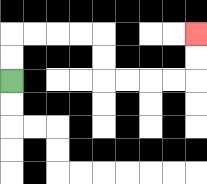{'start': '[0, 3]', 'end': '[8, 1]', 'path_directions': 'U,U,R,R,R,R,D,D,R,R,R,R,U,U', 'path_coordinates': '[[0, 3], [0, 2], [0, 1], [1, 1], [2, 1], [3, 1], [4, 1], [4, 2], [4, 3], [5, 3], [6, 3], [7, 3], [8, 3], [8, 2], [8, 1]]'}